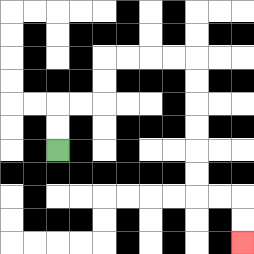{'start': '[2, 6]', 'end': '[10, 10]', 'path_directions': 'U,U,R,R,U,U,R,R,R,R,D,D,D,D,D,D,R,R,D,D', 'path_coordinates': '[[2, 6], [2, 5], [2, 4], [3, 4], [4, 4], [4, 3], [4, 2], [5, 2], [6, 2], [7, 2], [8, 2], [8, 3], [8, 4], [8, 5], [8, 6], [8, 7], [8, 8], [9, 8], [10, 8], [10, 9], [10, 10]]'}